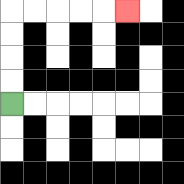{'start': '[0, 4]', 'end': '[5, 0]', 'path_directions': 'U,U,U,U,R,R,R,R,R', 'path_coordinates': '[[0, 4], [0, 3], [0, 2], [0, 1], [0, 0], [1, 0], [2, 0], [3, 0], [4, 0], [5, 0]]'}